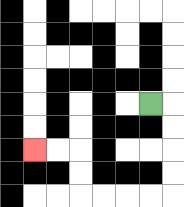{'start': '[6, 4]', 'end': '[1, 6]', 'path_directions': 'R,D,D,D,D,L,L,L,L,U,U,L,L', 'path_coordinates': '[[6, 4], [7, 4], [7, 5], [7, 6], [7, 7], [7, 8], [6, 8], [5, 8], [4, 8], [3, 8], [3, 7], [3, 6], [2, 6], [1, 6]]'}